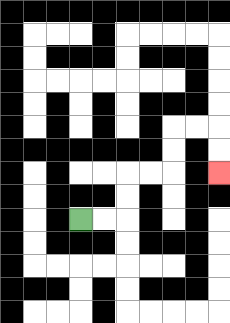{'start': '[3, 9]', 'end': '[9, 7]', 'path_directions': 'R,R,U,U,R,R,U,U,R,R,D,D', 'path_coordinates': '[[3, 9], [4, 9], [5, 9], [5, 8], [5, 7], [6, 7], [7, 7], [7, 6], [7, 5], [8, 5], [9, 5], [9, 6], [9, 7]]'}